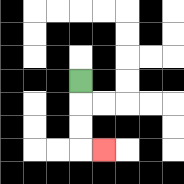{'start': '[3, 3]', 'end': '[4, 6]', 'path_directions': 'D,D,D,R', 'path_coordinates': '[[3, 3], [3, 4], [3, 5], [3, 6], [4, 6]]'}